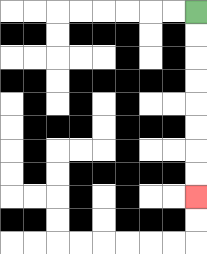{'start': '[8, 0]', 'end': '[8, 8]', 'path_directions': 'D,D,D,D,D,D,D,D', 'path_coordinates': '[[8, 0], [8, 1], [8, 2], [8, 3], [8, 4], [8, 5], [8, 6], [8, 7], [8, 8]]'}